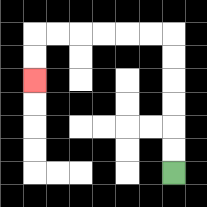{'start': '[7, 7]', 'end': '[1, 3]', 'path_directions': 'U,U,U,U,U,U,L,L,L,L,L,L,D,D', 'path_coordinates': '[[7, 7], [7, 6], [7, 5], [7, 4], [7, 3], [7, 2], [7, 1], [6, 1], [5, 1], [4, 1], [3, 1], [2, 1], [1, 1], [1, 2], [1, 3]]'}